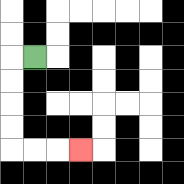{'start': '[1, 2]', 'end': '[3, 6]', 'path_directions': 'L,D,D,D,D,R,R,R', 'path_coordinates': '[[1, 2], [0, 2], [0, 3], [0, 4], [0, 5], [0, 6], [1, 6], [2, 6], [3, 6]]'}